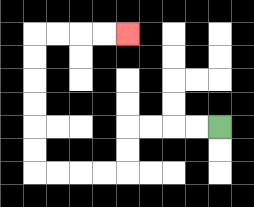{'start': '[9, 5]', 'end': '[5, 1]', 'path_directions': 'L,L,L,L,D,D,L,L,L,L,U,U,U,U,U,U,R,R,R,R', 'path_coordinates': '[[9, 5], [8, 5], [7, 5], [6, 5], [5, 5], [5, 6], [5, 7], [4, 7], [3, 7], [2, 7], [1, 7], [1, 6], [1, 5], [1, 4], [1, 3], [1, 2], [1, 1], [2, 1], [3, 1], [4, 1], [5, 1]]'}